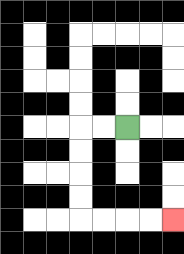{'start': '[5, 5]', 'end': '[7, 9]', 'path_directions': 'L,L,D,D,D,D,R,R,R,R', 'path_coordinates': '[[5, 5], [4, 5], [3, 5], [3, 6], [3, 7], [3, 8], [3, 9], [4, 9], [5, 9], [6, 9], [7, 9]]'}